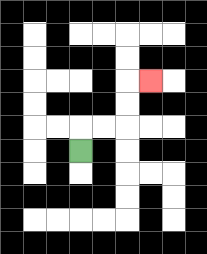{'start': '[3, 6]', 'end': '[6, 3]', 'path_directions': 'U,R,R,U,U,R', 'path_coordinates': '[[3, 6], [3, 5], [4, 5], [5, 5], [5, 4], [5, 3], [6, 3]]'}